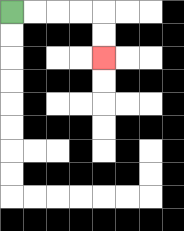{'start': '[0, 0]', 'end': '[4, 2]', 'path_directions': 'R,R,R,R,D,D', 'path_coordinates': '[[0, 0], [1, 0], [2, 0], [3, 0], [4, 0], [4, 1], [4, 2]]'}